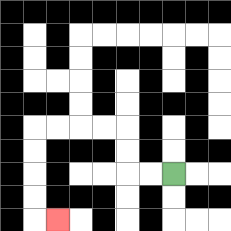{'start': '[7, 7]', 'end': '[2, 9]', 'path_directions': 'L,L,U,U,L,L,L,L,D,D,D,D,R', 'path_coordinates': '[[7, 7], [6, 7], [5, 7], [5, 6], [5, 5], [4, 5], [3, 5], [2, 5], [1, 5], [1, 6], [1, 7], [1, 8], [1, 9], [2, 9]]'}